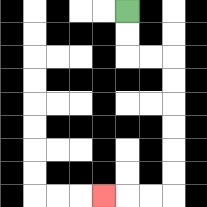{'start': '[5, 0]', 'end': '[4, 8]', 'path_directions': 'D,D,R,R,D,D,D,D,D,D,L,L,L', 'path_coordinates': '[[5, 0], [5, 1], [5, 2], [6, 2], [7, 2], [7, 3], [7, 4], [7, 5], [7, 6], [7, 7], [7, 8], [6, 8], [5, 8], [4, 8]]'}